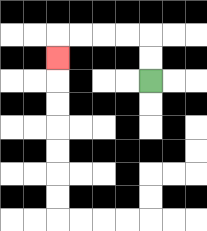{'start': '[6, 3]', 'end': '[2, 2]', 'path_directions': 'U,U,L,L,L,L,D', 'path_coordinates': '[[6, 3], [6, 2], [6, 1], [5, 1], [4, 1], [3, 1], [2, 1], [2, 2]]'}